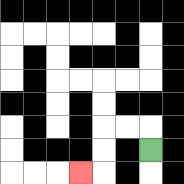{'start': '[6, 6]', 'end': '[3, 7]', 'path_directions': 'U,L,L,D,D,L', 'path_coordinates': '[[6, 6], [6, 5], [5, 5], [4, 5], [4, 6], [4, 7], [3, 7]]'}